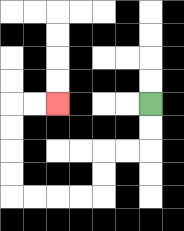{'start': '[6, 4]', 'end': '[2, 4]', 'path_directions': 'D,D,L,L,D,D,L,L,L,L,U,U,U,U,R,R', 'path_coordinates': '[[6, 4], [6, 5], [6, 6], [5, 6], [4, 6], [4, 7], [4, 8], [3, 8], [2, 8], [1, 8], [0, 8], [0, 7], [0, 6], [0, 5], [0, 4], [1, 4], [2, 4]]'}